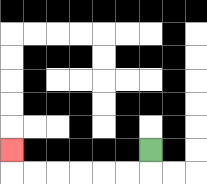{'start': '[6, 6]', 'end': '[0, 6]', 'path_directions': 'D,L,L,L,L,L,L,U', 'path_coordinates': '[[6, 6], [6, 7], [5, 7], [4, 7], [3, 7], [2, 7], [1, 7], [0, 7], [0, 6]]'}